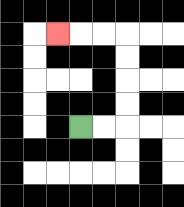{'start': '[3, 5]', 'end': '[2, 1]', 'path_directions': 'R,R,U,U,U,U,L,L,L', 'path_coordinates': '[[3, 5], [4, 5], [5, 5], [5, 4], [5, 3], [5, 2], [5, 1], [4, 1], [3, 1], [2, 1]]'}